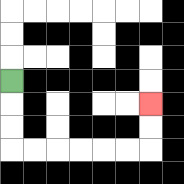{'start': '[0, 3]', 'end': '[6, 4]', 'path_directions': 'D,D,D,R,R,R,R,R,R,U,U', 'path_coordinates': '[[0, 3], [0, 4], [0, 5], [0, 6], [1, 6], [2, 6], [3, 6], [4, 6], [5, 6], [6, 6], [6, 5], [6, 4]]'}